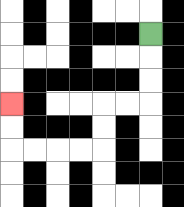{'start': '[6, 1]', 'end': '[0, 4]', 'path_directions': 'D,D,D,L,L,D,D,L,L,L,L,U,U', 'path_coordinates': '[[6, 1], [6, 2], [6, 3], [6, 4], [5, 4], [4, 4], [4, 5], [4, 6], [3, 6], [2, 6], [1, 6], [0, 6], [0, 5], [0, 4]]'}